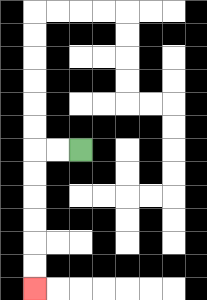{'start': '[3, 6]', 'end': '[1, 12]', 'path_directions': 'L,L,D,D,D,D,D,D', 'path_coordinates': '[[3, 6], [2, 6], [1, 6], [1, 7], [1, 8], [1, 9], [1, 10], [1, 11], [1, 12]]'}